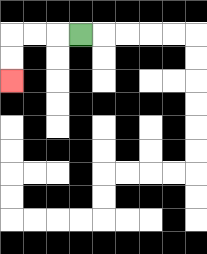{'start': '[3, 1]', 'end': '[0, 3]', 'path_directions': 'L,L,L,D,D', 'path_coordinates': '[[3, 1], [2, 1], [1, 1], [0, 1], [0, 2], [0, 3]]'}